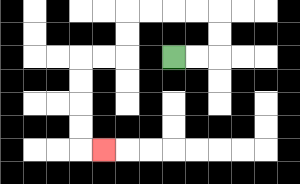{'start': '[7, 2]', 'end': '[4, 6]', 'path_directions': 'R,R,U,U,L,L,L,L,D,D,L,L,D,D,D,D,R', 'path_coordinates': '[[7, 2], [8, 2], [9, 2], [9, 1], [9, 0], [8, 0], [7, 0], [6, 0], [5, 0], [5, 1], [5, 2], [4, 2], [3, 2], [3, 3], [3, 4], [3, 5], [3, 6], [4, 6]]'}